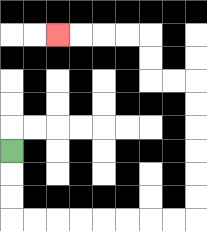{'start': '[0, 6]', 'end': '[2, 1]', 'path_directions': 'D,D,D,R,R,R,R,R,R,R,R,U,U,U,U,U,U,L,L,U,U,L,L,L,L', 'path_coordinates': '[[0, 6], [0, 7], [0, 8], [0, 9], [1, 9], [2, 9], [3, 9], [4, 9], [5, 9], [6, 9], [7, 9], [8, 9], [8, 8], [8, 7], [8, 6], [8, 5], [8, 4], [8, 3], [7, 3], [6, 3], [6, 2], [6, 1], [5, 1], [4, 1], [3, 1], [2, 1]]'}